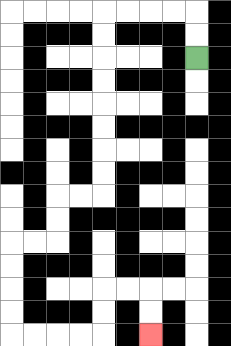{'start': '[8, 2]', 'end': '[6, 14]', 'path_directions': 'U,U,L,L,L,L,D,D,D,D,D,D,D,D,L,L,D,D,L,L,D,D,D,D,R,R,R,R,U,U,R,R,D,D', 'path_coordinates': '[[8, 2], [8, 1], [8, 0], [7, 0], [6, 0], [5, 0], [4, 0], [4, 1], [4, 2], [4, 3], [4, 4], [4, 5], [4, 6], [4, 7], [4, 8], [3, 8], [2, 8], [2, 9], [2, 10], [1, 10], [0, 10], [0, 11], [0, 12], [0, 13], [0, 14], [1, 14], [2, 14], [3, 14], [4, 14], [4, 13], [4, 12], [5, 12], [6, 12], [6, 13], [6, 14]]'}